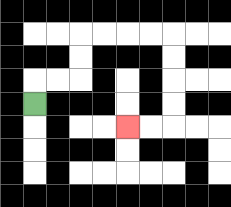{'start': '[1, 4]', 'end': '[5, 5]', 'path_directions': 'U,R,R,U,U,R,R,R,R,D,D,D,D,L,L', 'path_coordinates': '[[1, 4], [1, 3], [2, 3], [3, 3], [3, 2], [3, 1], [4, 1], [5, 1], [6, 1], [7, 1], [7, 2], [7, 3], [7, 4], [7, 5], [6, 5], [5, 5]]'}